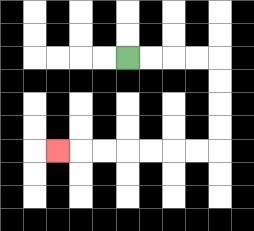{'start': '[5, 2]', 'end': '[2, 6]', 'path_directions': 'R,R,R,R,D,D,D,D,L,L,L,L,L,L,L', 'path_coordinates': '[[5, 2], [6, 2], [7, 2], [8, 2], [9, 2], [9, 3], [9, 4], [9, 5], [9, 6], [8, 6], [7, 6], [6, 6], [5, 6], [4, 6], [3, 6], [2, 6]]'}